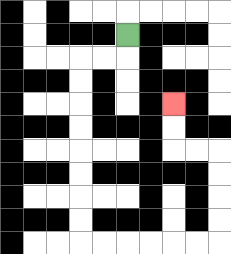{'start': '[5, 1]', 'end': '[7, 4]', 'path_directions': 'D,L,L,D,D,D,D,D,D,D,D,R,R,R,R,R,R,U,U,U,U,L,L,U,U', 'path_coordinates': '[[5, 1], [5, 2], [4, 2], [3, 2], [3, 3], [3, 4], [3, 5], [3, 6], [3, 7], [3, 8], [3, 9], [3, 10], [4, 10], [5, 10], [6, 10], [7, 10], [8, 10], [9, 10], [9, 9], [9, 8], [9, 7], [9, 6], [8, 6], [7, 6], [7, 5], [7, 4]]'}